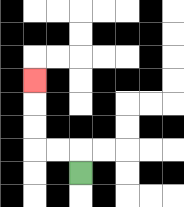{'start': '[3, 7]', 'end': '[1, 3]', 'path_directions': 'U,L,L,U,U,U', 'path_coordinates': '[[3, 7], [3, 6], [2, 6], [1, 6], [1, 5], [1, 4], [1, 3]]'}